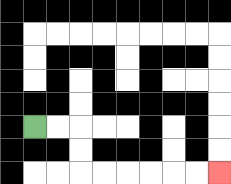{'start': '[1, 5]', 'end': '[9, 7]', 'path_directions': 'R,R,D,D,R,R,R,R,R,R', 'path_coordinates': '[[1, 5], [2, 5], [3, 5], [3, 6], [3, 7], [4, 7], [5, 7], [6, 7], [7, 7], [8, 7], [9, 7]]'}